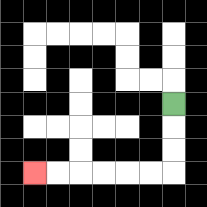{'start': '[7, 4]', 'end': '[1, 7]', 'path_directions': 'D,D,D,L,L,L,L,L,L', 'path_coordinates': '[[7, 4], [7, 5], [7, 6], [7, 7], [6, 7], [5, 7], [4, 7], [3, 7], [2, 7], [1, 7]]'}